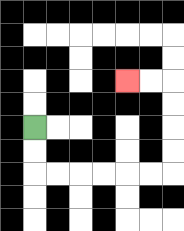{'start': '[1, 5]', 'end': '[5, 3]', 'path_directions': 'D,D,R,R,R,R,R,R,U,U,U,U,L,L', 'path_coordinates': '[[1, 5], [1, 6], [1, 7], [2, 7], [3, 7], [4, 7], [5, 7], [6, 7], [7, 7], [7, 6], [7, 5], [7, 4], [7, 3], [6, 3], [5, 3]]'}